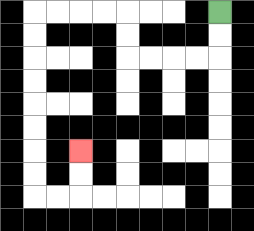{'start': '[9, 0]', 'end': '[3, 6]', 'path_directions': 'D,D,L,L,L,L,U,U,L,L,L,L,D,D,D,D,D,D,D,D,R,R,U,U', 'path_coordinates': '[[9, 0], [9, 1], [9, 2], [8, 2], [7, 2], [6, 2], [5, 2], [5, 1], [5, 0], [4, 0], [3, 0], [2, 0], [1, 0], [1, 1], [1, 2], [1, 3], [1, 4], [1, 5], [1, 6], [1, 7], [1, 8], [2, 8], [3, 8], [3, 7], [3, 6]]'}